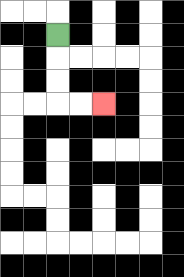{'start': '[2, 1]', 'end': '[4, 4]', 'path_directions': 'D,D,D,R,R', 'path_coordinates': '[[2, 1], [2, 2], [2, 3], [2, 4], [3, 4], [4, 4]]'}